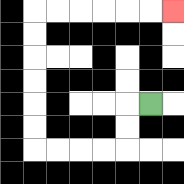{'start': '[6, 4]', 'end': '[7, 0]', 'path_directions': 'L,D,D,L,L,L,L,U,U,U,U,U,U,R,R,R,R,R,R', 'path_coordinates': '[[6, 4], [5, 4], [5, 5], [5, 6], [4, 6], [3, 6], [2, 6], [1, 6], [1, 5], [1, 4], [1, 3], [1, 2], [1, 1], [1, 0], [2, 0], [3, 0], [4, 0], [5, 0], [6, 0], [7, 0]]'}